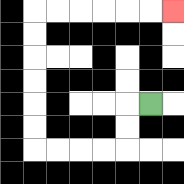{'start': '[6, 4]', 'end': '[7, 0]', 'path_directions': 'L,D,D,L,L,L,L,U,U,U,U,U,U,R,R,R,R,R,R', 'path_coordinates': '[[6, 4], [5, 4], [5, 5], [5, 6], [4, 6], [3, 6], [2, 6], [1, 6], [1, 5], [1, 4], [1, 3], [1, 2], [1, 1], [1, 0], [2, 0], [3, 0], [4, 0], [5, 0], [6, 0], [7, 0]]'}